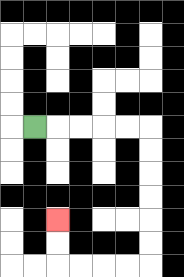{'start': '[1, 5]', 'end': '[2, 9]', 'path_directions': 'R,R,R,R,R,D,D,D,D,D,D,L,L,L,L,U,U', 'path_coordinates': '[[1, 5], [2, 5], [3, 5], [4, 5], [5, 5], [6, 5], [6, 6], [6, 7], [6, 8], [6, 9], [6, 10], [6, 11], [5, 11], [4, 11], [3, 11], [2, 11], [2, 10], [2, 9]]'}